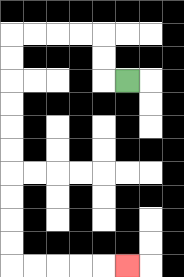{'start': '[5, 3]', 'end': '[5, 11]', 'path_directions': 'L,U,U,L,L,L,L,D,D,D,D,D,D,D,D,D,D,R,R,R,R,R', 'path_coordinates': '[[5, 3], [4, 3], [4, 2], [4, 1], [3, 1], [2, 1], [1, 1], [0, 1], [0, 2], [0, 3], [0, 4], [0, 5], [0, 6], [0, 7], [0, 8], [0, 9], [0, 10], [0, 11], [1, 11], [2, 11], [3, 11], [4, 11], [5, 11]]'}